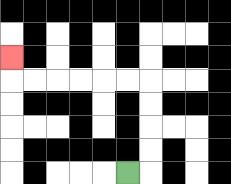{'start': '[5, 7]', 'end': '[0, 2]', 'path_directions': 'R,U,U,U,U,L,L,L,L,L,L,U', 'path_coordinates': '[[5, 7], [6, 7], [6, 6], [6, 5], [6, 4], [6, 3], [5, 3], [4, 3], [3, 3], [2, 3], [1, 3], [0, 3], [0, 2]]'}